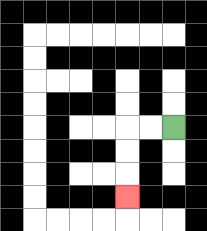{'start': '[7, 5]', 'end': '[5, 8]', 'path_directions': 'L,L,D,D,D', 'path_coordinates': '[[7, 5], [6, 5], [5, 5], [5, 6], [5, 7], [5, 8]]'}